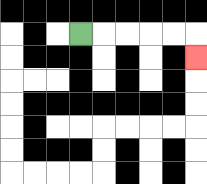{'start': '[3, 1]', 'end': '[8, 2]', 'path_directions': 'R,R,R,R,R,D', 'path_coordinates': '[[3, 1], [4, 1], [5, 1], [6, 1], [7, 1], [8, 1], [8, 2]]'}